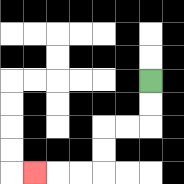{'start': '[6, 3]', 'end': '[1, 7]', 'path_directions': 'D,D,L,L,D,D,L,L,L', 'path_coordinates': '[[6, 3], [6, 4], [6, 5], [5, 5], [4, 5], [4, 6], [4, 7], [3, 7], [2, 7], [1, 7]]'}